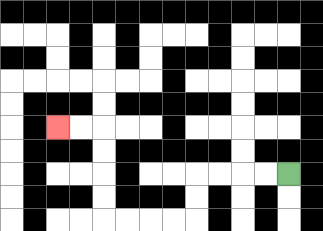{'start': '[12, 7]', 'end': '[2, 5]', 'path_directions': 'L,L,L,L,D,D,L,L,L,L,U,U,U,U,L,L', 'path_coordinates': '[[12, 7], [11, 7], [10, 7], [9, 7], [8, 7], [8, 8], [8, 9], [7, 9], [6, 9], [5, 9], [4, 9], [4, 8], [4, 7], [4, 6], [4, 5], [3, 5], [2, 5]]'}